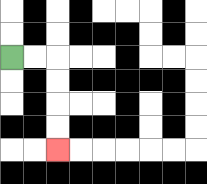{'start': '[0, 2]', 'end': '[2, 6]', 'path_directions': 'R,R,D,D,D,D', 'path_coordinates': '[[0, 2], [1, 2], [2, 2], [2, 3], [2, 4], [2, 5], [2, 6]]'}